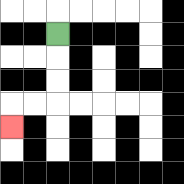{'start': '[2, 1]', 'end': '[0, 5]', 'path_directions': 'D,D,D,L,L,D', 'path_coordinates': '[[2, 1], [2, 2], [2, 3], [2, 4], [1, 4], [0, 4], [0, 5]]'}